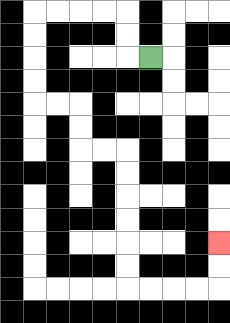{'start': '[6, 2]', 'end': '[9, 10]', 'path_directions': 'L,U,U,L,L,L,L,D,D,D,D,R,R,D,D,R,R,D,D,D,D,D,D,R,R,R,R,U,U', 'path_coordinates': '[[6, 2], [5, 2], [5, 1], [5, 0], [4, 0], [3, 0], [2, 0], [1, 0], [1, 1], [1, 2], [1, 3], [1, 4], [2, 4], [3, 4], [3, 5], [3, 6], [4, 6], [5, 6], [5, 7], [5, 8], [5, 9], [5, 10], [5, 11], [5, 12], [6, 12], [7, 12], [8, 12], [9, 12], [9, 11], [9, 10]]'}